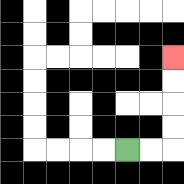{'start': '[5, 6]', 'end': '[7, 2]', 'path_directions': 'R,R,U,U,U,U', 'path_coordinates': '[[5, 6], [6, 6], [7, 6], [7, 5], [7, 4], [7, 3], [7, 2]]'}